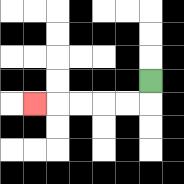{'start': '[6, 3]', 'end': '[1, 4]', 'path_directions': 'D,L,L,L,L,L', 'path_coordinates': '[[6, 3], [6, 4], [5, 4], [4, 4], [3, 4], [2, 4], [1, 4]]'}